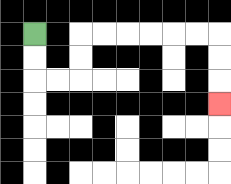{'start': '[1, 1]', 'end': '[9, 4]', 'path_directions': 'D,D,R,R,U,U,R,R,R,R,R,R,D,D,D', 'path_coordinates': '[[1, 1], [1, 2], [1, 3], [2, 3], [3, 3], [3, 2], [3, 1], [4, 1], [5, 1], [6, 1], [7, 1], [8, 1], [9, 1], [9, 2], [9, 3], [9, 4]]'}